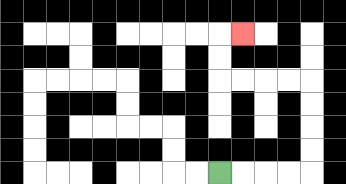{'start': '[9, 7]', 'end': '[10, 1]', 'path_directions': 'R,R,R,R,U,U,U,U,L,L,L,L,U,U,R', 'path_coordinates': '[[9, 7], [10, 7], [11, 7], [12, 7], [13, 7], [13, 6], [13, 5], [13, 4], [13, 3], [12, 3], [11, 3], [10, 3], [9, 3], [9, 2], [9, 1], [10, 1]]'}